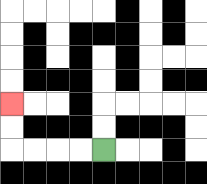{'start': '[4, 6]', 'end': '[0, 4]', 'path_directions': 'L,L,L,L,U,U', 'path_coordinates': '[[4, 6], [3, 6], [2, 6], [1, 6], [0, 6], [0, 5], [0, 4]]'}